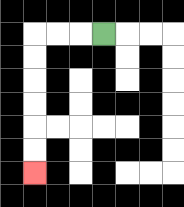{'start': '[4, 1]', 'end': '[1, 7]', 'path_directions': 'L,L,L,D,D,D,D,D,D', 'path_coordinates': '[[4, 1], [3, 1], [2, 1], [1, 1], [1, 2], [1, 3], [1, 4], [1, 5], [1, 6], [1, 7]]'}